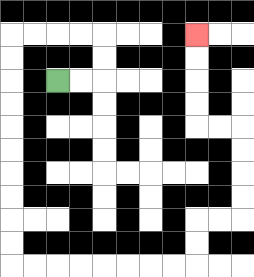{'start': '[2, 3]', 'end': '[8, 1]', 'path_directions': 'R,R,U,U,L,L,L,L,D,D,D,D,D,D,D,D,D,D,R,R,R,R,R,R,R,R,U,U,R,R,U,U,U,U,L,L,U,U,U,U', 'path_coordinates': '[[2, 3], [3, 3], [4, 3], [4, 2], [4, 1], [3, 1], [2, 1], [1, 1], [0, 1], [0, 2], [0, 3], [0, 4], [0, 5], [0, 6], [0, 7], [0, 8], [0, 9], [0, 10], [0, 11], [1, 11], [2, 11], [3, 11], [4, 11], [5, 11], [6, 11], [7, 11], [8, 11], [8, 10], [8, 9], [9, 9], [10, 9], [10, 8], [10, 7], [10, 6], [10, 5], [9, 5], [8, 5], [8, 4], [8, 3], [8, 2], [8, 1]]'}